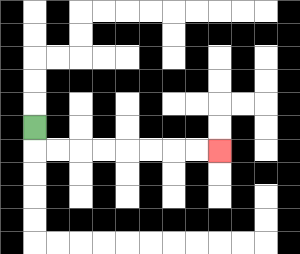{'start': '[1, 5]', 'end': '[9, 6]', 'path_directions': 'D,R,R,R,R,R,R,R,R', 'path_coordinates': '[[1, 5], [1, 6], [2, 6], [3, 6], [4, 6], [5, 6], [6, 6], [7, 6], [8, 6], [9, 6]]'}